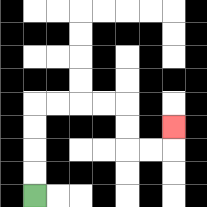{'start': '[1, 8]', 'end': '[7, 5]', 'path_directions': 'U,U,U,U,R,R,R,R,D,D,R,R,U', 'path_coordinates': '[[1, 8], [1, 7], [1, 6], [1, 5], [1, 4], [2, 4], [3, 4], [4, 4], [5, 4], [5, 5], [5, 6], [6, 6], [7, 6], [7, 5]]'}